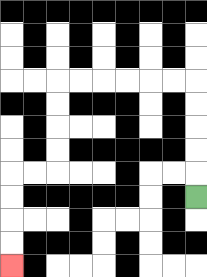{'start': '[8, 8]', 'end': '[0, 11]', 'path_directions': 'U,U,U,U,U,L,L,L,L,L,L,D,D,D,D,L,L,D,D,D,D', 'path_coordinates': '[[8, 8], [8, 7], [8, 6], [8, 5], [8, 4], [8, 3], [7, 3], [6, 3], [5, 3], [4, 3], [3, 3], [2, 3], [2, 4], [2, 5], [2, 6], [2, 7], [1, 7], [0, 7], [0, 8], [0, 9], [0, 10], [0, 11]]'}